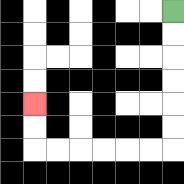{'start': '[7, 0]', 'end': '[1, 4]', 'path_directions': 'D,D,D,D,D,D,L,L,L,L,L,L,U,U', 'path_coordinates': '[[7, 0], [7, 1], [7, 2], [7, 3], [7, 4], [7, 5], [7, 6], [6, 6], [5, 6], [4, 6], [3, 6], [2, 6], [1, 6], [1, 5], [1, 4]]'}